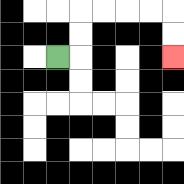{'start': '[2, 2]', 'end': '[7, 2]', 'path_directions': 'R,U,U,R,R,R,R,D,D', 'path_coordinates': '[[2, 2], [3, 2], [3, 1], [3, 0], [4, 0], [5, 0], [6, 0], [7, 0], [7, 1], [7, 2]]'}